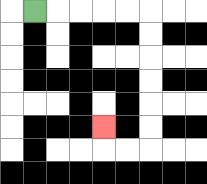{'start': '[1, 0]', 'end': '[4, 5]', 'path_directions': 'R,R,R,R,R,D,D,D,D,D,D,L,L,U', 'path_coordinates': '[[1, 0], [2, 0], [3, 0], [4, 0], [5, 0], [6, 0], [6, 1], [6, 2], [6, 3], [6, 4], [6, 5], [6, 6], [5, 6], [4, 6], [4, 5]]'}